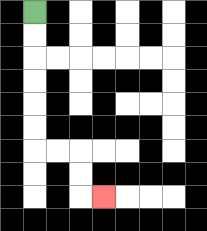{'start': '[1, 0]', 'end': '[4, 8]', 'path_directions': 'D,D,D,D,D,D,R,R,D,D,R', 'path_coordinates': '[[1, 0], [1, 1], [1, 2], [1, 3], [1, 4], [1, 5], [1, 6], [2, 6], [3, 6], [3, 7], [3, 8], [4, 8]]'}